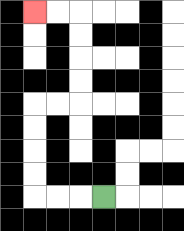{'start': '[4, 8]', 'end': '[1, 0]', 'path_directions': 'L,L,L,U,U,U,U,R,R,U,U,U,U,L,L', 'path_coordinates': '[[4, 8], [3, 8], [2, 8], [1, 8], [1, 7], [1, 6], [1, 5], [1, 4], [2, 4], [3, 4], [3, 3], [3, 2], [3, 1], [3, 0], [2, 0], [1, 0]]'}